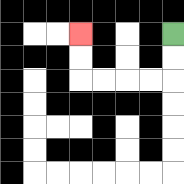{'start': '[7, 1]', 'end': '[3, 1]', 'path_directions': 'D,D,L,L,L,L,U,U', 'path_coordinates': '[[7, 1], [7, 2], [7, 3], [6, 3], [5, 3], [4, 3], [3, 3], [3, 2], [3, 1]]'}